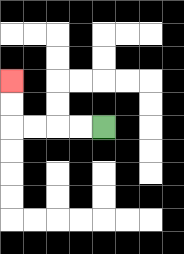{'start': '[4, 5]', 'end': '[0, 3]', 'path_directions': 'L,L,L,L,U,U', 'path_coordinates': '[[4, 5], [3, 5], [2, 5], [1, 5], [0, 5], [0, 4], [0, 3]]'}